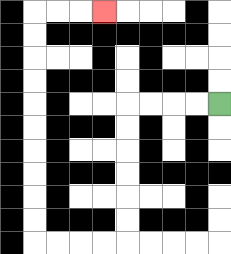{'start': '[9, 4]', 'end': '[4, 0]', 'path_directions': 'L,L,L,L,D,D,D,D,D,D,L,L,L,L,U,U,U,U,U,U,U,U,U,U,R,R,R', 'path_coordinates': '[[9, 4], [8, 4], [7, 4], [6, 4], [5, 4], [5, 5], [5, 6], [5, 7], [5, 8], [5, 9], [5, 10], [4, 10], [3, 10], [2, 10], [1, 10], [1, 9], [1, 8], [1, 7], [1, 6], [1, 5], [1, 4], [1, 3], [1, 2], [1, 1], [1, 0], [2, 0], [3, 0], [4, 0]]'}